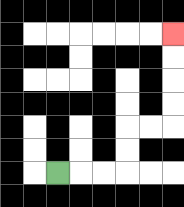{'start': '[2, 7]', 'end': '[7, 1]', 'path_directions': 'R,R,R,U,U,R,R,U,U,U,U', 'path_coordinates': '[[2, 7], [3, 7], [4, 7], [5, 7], [5, 6], [5, 5], [6, 5], [7, 5], [7, 4], [7, 3], [7, 2], [7, 1]]'}